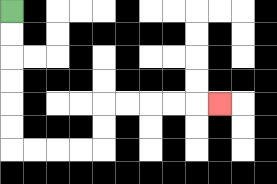{'start': '[0, 0]', 'end': '[9, 4]', 'path_directions': 'D,D,D,D,D,D,R,R,R,R,U,U,R,R,R,R,R', 'path_coordinates': '[[0, 0], [0, 1], [0, 2], [0, 3], [0, 4], [0, 5], [0, 6], [1, 6], [2, 6], [3, 6], [4, 6], [4, 5], [4, 4], [5, 4], [6, 4], [7, 4], [8, 4], [9, 4]]'}